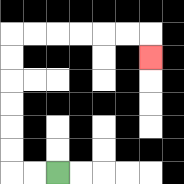{'start': '[2, 7]', 'end': '[6, 2]', 'path_directions': 'L,L,U,U,U,U,U,U,R,R,R,R,R,R,D', 'path_coordinates': '[[2, 7], [1, 7], [0, 7], [0, 6], [0, 5], [0, 4], [0, 3], [0, 2], [0, 1], [1, 1], [2, 1], [3, 1], [4, 1], [5, 1], [6, 1], [6, 2]]'}